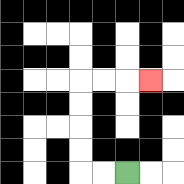{'start': '[5, 7]', 'end': '[6, 3]', 'path_directions': 'L,L,U,U,U,U,R,R,R', 'path_coordinates': '[[5, 7], [4, 7], [3, 7], [3, 6], [3, 5], [3, 4], [3, 3], [4, 3], [5, 3], [6, 3]]'}